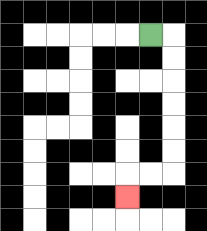{'start': '[6, 1]', 'end': '[5, 8]', 'path_directions': 'R,D,D,D,D,D,D,L,L,D', 'path_coordinates': '[[6, 1], [7, 1], [7, 2], [7, 3], [7, 4], [7, 5], [7, 6], [7, 7], [6, 7], [5, 7], [5, 8]]'}